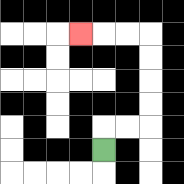{'start': '[4, 6]', 'end': '[3, 1]', 'path_directions': 'U,R,R,U,U,U,U,L,L,L', 'path_coordinates': '[[4, 6], [4, 5], [5, 5], [6, 5], [6, 4], [6, 3], [6, 2], [6, 1], [5, 1], [4, 1], [3, 1]]'}